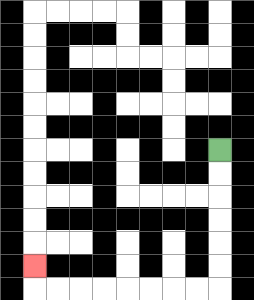{'start': '[9, 6]', 'end': '[1, 11]', 'path_directions': 'D,D,D,D,D,D,L,L,L,L,L,L,L,L,U', 'path_coordinates': '[[9, 6], [9, 7], [9, 8], [9, 9], [9, 10], [9, 11], [9, 12], [8, 12], [7, 12], [6, 12], [5, 12], [4, 12], [3, 12], [2, 12], [1, 12], [1, 11]]'}